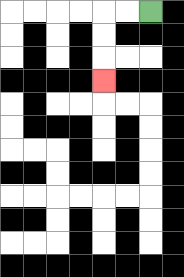{'start': '[6, 0]', 'end': '[4, 3]', 'path_directions': 'L,L,D,D,D', 'path_coordinates': '[[6, 0], [5, 0], [4, 0], [4, 1], [4, 2], [4, 3]]'}